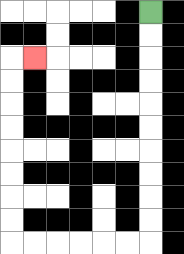{'start': '[6, 0]', 'end': '[1, 2]', 'path_directions': 'D,D,D,D,D,D,D,D,D,D,L,L,L,L,L,L,U,U,U,U,U,U,U,U,R', 'path_coordinates': '[[6, 0], [6, 1], [6, 2], [6, 3], [6, 4], [6, 5], [6, 6], [6, 7], [6, 8], [6, 9], [6, 10], [5, 10], [4, 10], [3, 10], [2, 10], [1, 10], [0, 10], [0, 9], [0, 8], [0, 7], [0, 6], [0, 5], [0, 4], [0, 3], [0, 2], [1, 2]]'}